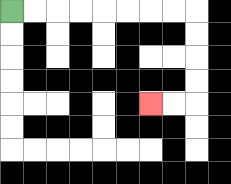{'start': '[0, 0]', 'end': '[6, 4]', 'path_directions': 'R,R,R,R,R,R,R,R,D,D,D,D,L,L', 'path_coordinates': '[[0, 0], [1, 0], [2, 0], [3, 0], [4, 0], [5, 0], [6, 0], [7, 0], [8, 0], [8, 1], [8, 2], [8, 3], [8, 4], [7, 4], [6, 4]]'}